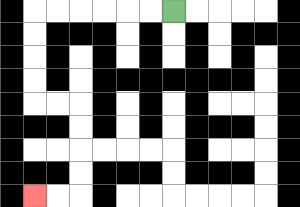{'start': '[7, 0]', 'end': '[1, 8]', 'path_directions': 'L,L,L,L,L,L,D,D,D,D,R,R,D,D,D,D,L,L', 'path_coordinates': '[[7, 0], [6, 0], [5, 0], [4, 0], [3, 0], [2, 0], [1, 0], [1, 1], [1, 2], [1, 3], [1, 4], [2, 4], [3, 4], [3, 5], [3, 6], [3, 7], [3, 8], [2, 8], [1, 8]]'}